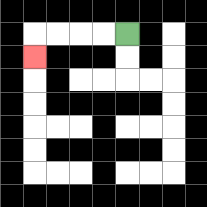{'start': '[5, 1]', 'end': '[1, 2]', 'path_directions': 'L,L,L,L,D', 'path_coordinates': '[[5, 1], [4, 1], [3, 1], [2, 1], [1, 1], [1, 2]]'}